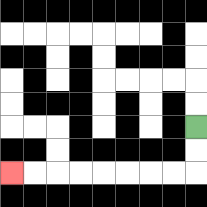{'start': '[8, 5]', 'end': '[0, 7]', 'path_directions': 'D,D,L,L,L,L,L,L,L,L', 'path_coordinates': '[[8, 5], [8, 6], [8, 7], [7, 7], [6, 7], [5, 7], [4, 7], [3, 7], [2, 7], [1, 7], [0, 7]]'}